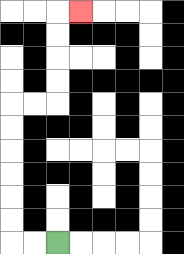{'start': '[2, 10]', 'end': '[3, 0]', 'path_directions': 'L,L,U,U,U,U,U,U,R,R,U,U,U,U,R', 'path_coordinates': '[[2, 10], [1, 10], [0, 10], [0, 9], [0, 8], [0, 7], [0, 6], [0, 5], [0, 4], [1, 4], [2, 4], [2, 3], [2, 2], [2, 1], [2, 0], [3, 0]]'}